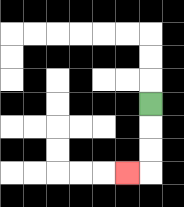{'start': '[6, 4]', 'end': '[5, 7]', 'path_directions': 'D,D,D,L', 'path_coordinates': '[[6, 4], [6, 5], [6, 6], [6, 7], [5, 7]]'}